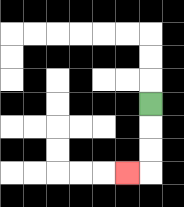{'start': '[6, 4]', 'end': '[5, 7]', 'path_directions': 'D,D,D,L', 'path_coordinates': '[[6, 4], [6, 5], [6, 6], [6, 7], [5, 7]]'}